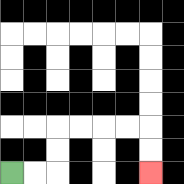{'start': '[0, 7]', 'end': '[6, 7]', 'path_directions': 'R,R,U,U,R,R,R,R,D,D', 'path_coordinates': '[[0, 7], [1, 7], [2, 7], [2, 6], [2, 5], [3, 5], [4, 5], [5, 5], [6, 5], [6, 6], [6, 7]]'}